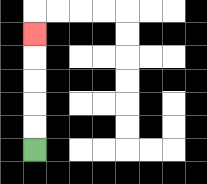{'start': '[1, 6]', 'end': '[1, 1]', 'path_directions': 'U,U,U,U,U', 'path_coordinates': '[[1, 6], [1, 5], [1, 4], [1, 3], [1, 2], [1, 1]]'}